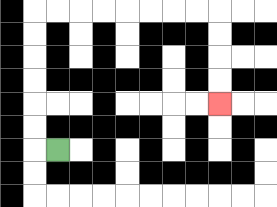{'start': '[2, 6]', 'end': '[9, 4]', 'path_directions': 'L,U,U,U,U,U,U,R,R,R,R,R,R,R,R,D,D,D,D', 'path_coordinates': '[[2, 6], [1, 6], [1, 5], [1, 4], [1, 3], [1, 2], [1, 1], [1, 0], [2, 0], [3, 0], [4, 0], [5, 0], [6, 0], [7, 0], [8, 0], [9, 0], [9, 1], [9, 2], [9, 3], [9, 4]]'}